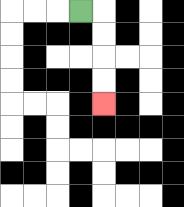{'start': '[3, 0]', 'end': '[4, 4]', 'path_directions': 'R,D,D,D,D', 'path_coordinates': '[[3, 0], [4, 0], [4, 1], [4, 2], [4, 3], [4, 4]]'}